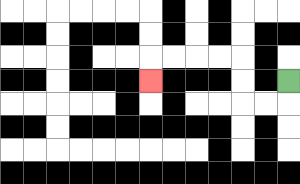{'start': '[12, 3]', 'end': '[6, 3]', 'path_directions': 'D,L,L,U,U,L,L,L,L,D', 'path_coordinates': '[[12, 3], [12, 4], [11, 4], [10, 4], [10, 3], [10, 2], [9, 2], [8, 2], [7, 2], [6, 2], [6, 3]]'}